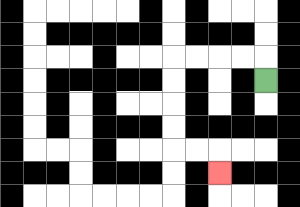{'start': '[11, 3]', 'end': '[9, 7]', 'path_directions': 'U,L,L,L,L,D,D,D,D,R,R,D', 'path_coordinates': '[[11, 3], [11, 2], [10, 2], [9, 2], [8, 2], [7, 2], [7, 3], [7, 4], [7, 5], [7, 6], [8, 6], [9, 6], [9, 7]]'}